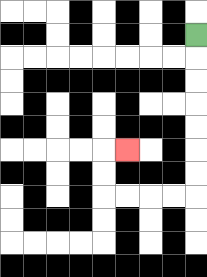{'start': '[8, 1]', 'end': '[5, 6]', 'path_directions': 'D,D,D,D,D,D,D,L,L,L,L,U,U,R', 'path_coordinates': '[[8, 1], [8, 2], [8, 3], [8, 4], [8, 5], [8, 6], [8, 7], [8, 8], [7, 8], [6, 8], [5, 8], [4, 8], [4, 7], [4, 6], [5, 6]]'}